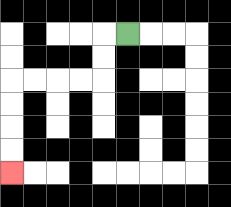{'start': '[5, 1]', 'end': '[0, 7]', 'path_directions': 'L,D,D,L,L,L,L,D,D,D,D', 'path_coordinates': '[[5, 1], [4, 1], [4, 2], [4, 3], [3, 3], [2, 3], [1, 3], [0, 3], [0, 4], [0, 5], [0, 6], [0, 7]]'}